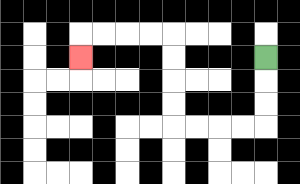{'start': '[11, 2]', 'end': '[3, 2]', 'path_directions': 'D,D,D,L,L,L,L,U,U,U,U,L,L,L,L,D', 'path_coordinates': '[[11, 2], [11, 3], [11, 4], [11, 5], [10, 5], [9, 5], [8, 5], [7, 5], [7, 4], [7, 3], [7, 2], [7, 1], [6, 1], [5, 1], [4, 1], [3, 1], [3, 2]]'}